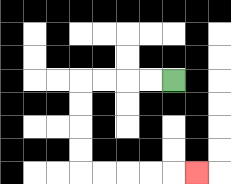{'start': '[7, 3]', 'end': '[8, 7]', 'path_directions': 'L,L,L,L,D,D,D,D,R,R,R,R,R', 'path_coordinates': '[[7, 3], [6, 3], [5, 3], [4, 3], [3, 3], [3, 4], [3, 5], [3, 6], [3, 7], [4, 7], [5, 7], [6, 7], [7, 7], [8, 7]]'}